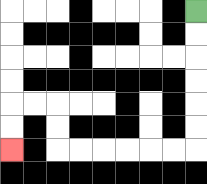{'start': '[8, 0]', 'end': '[0, 6]', 'path_directions': 'D,D,D,D,D,D,L,L,L,L,L,L,U,U,L,L,D,D', 'path_coordinates': '[[8, 0], [8, 1], [8, 2], [8, 3], [8, 4], [8, 5], [8, 6], [7, 6], [6, 6], [5, 6], [4, 6], [3, 6], [2, 6], [2, 5], [2, 4], [1, 4], [0, 4], [0, 5], [0, 6]]'}